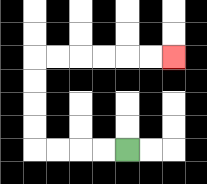{'start': '[5, 6]', 'end': '[7, 2]', 'path_directions': 'L,L,L,L,U,U,U,U,R,R,R,R,R,R', 'path_coordinates': '[[5, 6], [4, 6], [3, 6], [2, 6], [1, 6], [1, 5], [1, 4], [1, 3], [1, 2], [2, 2], [3, 2], [4, 2], [5, 2], [6, 2], [7, 2]]'}